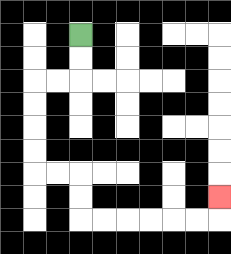{'start': '[3, 1]', 'end': '[9, 8]', 'path_directions': 'D,D,L,L,D,D,D,D,R,R,D,D,R,R,R,R,R,R,U', 'path_coordinates': '[[3, 1], [3, 2], [3, 3], [2, 3], [1, 3], [1, 4], [1, 5], [1, 6], [1, 7], [2, 7], [3, 7], [3, 8], [3, 9], [4, 9], [5, 9], [6, 9], [7, 9], [8, 9], [9, 9], [9, 8]]'}